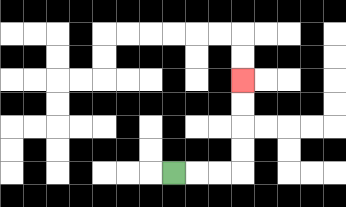{'start': '[7, 7]', 'end': '[10, 3]', 'path_directions': 'R,R,R,U,U,U,U', 'path_coordinates': '[[7, 7], [8, 7], [9, 7], [10, 7], [10, 6], [10, 5], [10, 4], [10, 3]]'}